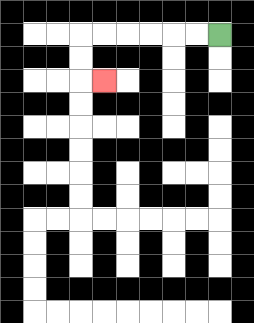{'start': '[9, 1]', 'end': '[4, 3]', 'path_directions': 'L,L,L,L,L,L,D,D,R', 'path_coordinates': '[[9, 1], [8, 1], [7, 1], [6, 1], [5, 1], [4, 1], [3, 1], [3, 2], [3, 3], [4, 3]]'}